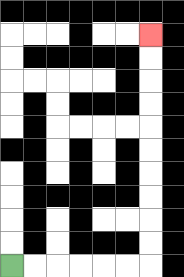{'start': '[0, 11]', 'end': '[6, 1]', 'path_directions': 'R,R,R,R,R,R,U,U,U,U,U,U,U,U,U,U', 'path_coordinates': '[[0, 11], [1, 11], [2, 11], [3, 11], [4, 11], [5, 11], [6, 11], [6, 10], [6, 9], [6, 8], [6, 7], [6, 6], [6, 5], [6, 4], [6, 3], [6, 2], [6, 1]]'}